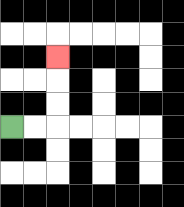{'start': '[0, 5]', 'end': '[2, 2]', 'path_directions': 'R,R,U,U,U', 'path_coordinates': '[[0, 5], [1, 5], [2, 5], [2, 4], [2, 3], [2, 2]]'}